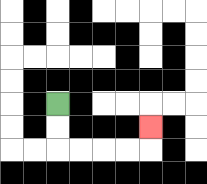{'start': '[2, 4]', 'end': '[6, 5]', 'path_directions': 'D,D,R,R,R,R,U', 'path_coordinates': '[[2, 4], [2, 5], [2, 6], [3, 6], [4, 6], [5, 6], [6, 6], [6, 5]]'}